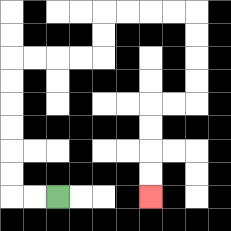{'start': '[2, 8]', 'end': '[6, 8]', 'path_directions': 'L,L,U,U,U,U,U,U,R,R,R,R,U,U,R,R,R,R,D,D,D,D,L,L,D,D,D,D', 'path_coordinates': '[[2, 8], [1, 8], [0, 8], [0, 7], [0, 6], [0, 5], [0, 4], [0, 3], [0, 2], [1, 2], [2, 2], [3, 2], [4, 2], [4, 1], [4, 0], [5, 0], [6, 0], [7, 0], [8, 0], [8, 1], [8, 2], [8, 3], [8, 4], [7, 4], [6, 4], [6, 5], [6, 6], [6, 7], [6, 8]]'}